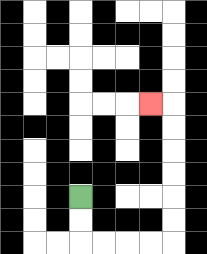{'start': '[3, 8]', 'end': '[6, 4]', 'path_directions': 'D,D,R,R,R,R,U,U,U,U,U,U,L', 'path_coordinates': '[[3, 8], [3, 9], [3, 10], [4, 10], [5, 10], [6, 10], [7, 10], [7, 9], [7, 8], [7, 7], [7, 6], [7, 5], [7, 4], [6, 4]]'}